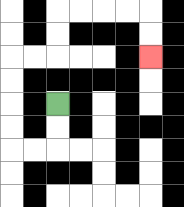{'start': '[2, 4]', 'end': '[6, 2]', 'path_directions': 'D,D,L,L,U,U,U,U,R,R,U,U,R,R,R,R,D,D', 'path_coordinates': '[[2, 4], [2, 5], [2, 6], [1, 6], [0, 6], [0, 5], [0, 4], [0, 3], [0, 2], [1, 2], [2, 2], [2, 1], [2, 0], [3, 0], [4, 0], [5, 0], [6, 0], [6, 1], [6, 2]]'}